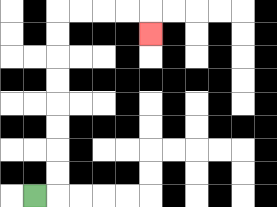{'start': '[1, 8]', 'end': '[6, 1]', 'path_directions': 'R,U,U,U,U,U,U,U,U,R,R,R,R,D', 'path_coordinates': '[[1, 8], [2, 8], [2, 7], [2, 6], [2, 5], [2, 4], [2, 3], [2, 2], [2, 1], [2, 0], [3, 0], [4, 0], [5, 0], [6, 0], [6, 1]]'}